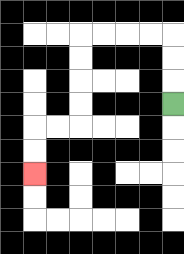{'start': '[7, 4]', 'end': '[1, 7]', 'path_directions': 'U,U,U,L,L,L,L,D,D,D,D,L,L,D,D', 'path_coordinates': '[[7, 4], [7, 3], [7, 2], [7, 1], [6, 1], [5, 1], [4, 1], [3, 1], [3, 2], [3, 3], [3, 4], [3, 5], [2, 5], [1, 5], [1, 6], [1, 7]]'}